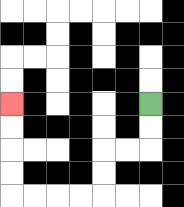{'start': '[6, 4]', 'end': '[0, 4]', 'path_directions': 'D,D,L,L,D,D,L,L,L,L,U,U,U,U', 'path_coordinates': '[[6, 4], [6, 5], [6, 6], [5, 6], [4, 6], [4, 7], [4, 8], [3, 8], [2, 8], [1, 8], [0, 8], [0, 7], [0, 6], [0, 5], [0, 4]]'}